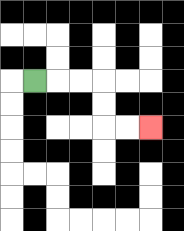{'start': '[1, 3]', 'end': '[6, 5]', 'path_directions': 'R,R,R,D,D,R,R', 'path_coordinates': '[[1, 3], [2, 3], [3, 3], [4, 3], [4, 4], [4, 5], [5, 5], [6, 5]]'}